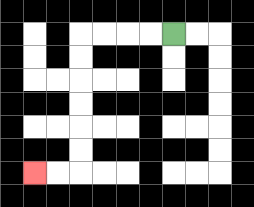{'start': '[7, 1]', 'end': '[1, 7]', 'path_directions': 'L,L,L,L,D,D,D,D,D,D,L,L', 'path_coordinates': '[[7, 1], [6, 1], [5, 1], [4, 1], [3, 1], [3, 2], [3, 3], [3, 4], [3, 5], [3, 6], [3, 7], [2, 7], [1, 7]]'}